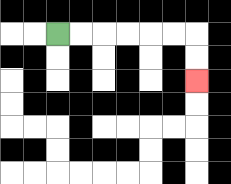{'start': '[2, 1]', 'end': '[8, 3]', 'path_directions': 'R,R,R,R,R,R,D,D', 'path_coordinates': '[[2, 1], [3, 1], [4, 1], [5, 1], [6, 1], [7, 1], [8, 1], [8, 2], [8, 3]]'}